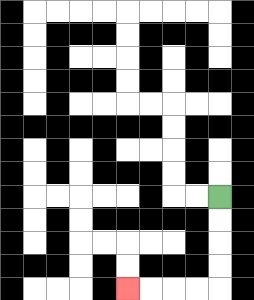{'start': '[9, 8]', 'end': '[5, 12]', 'path_directions': 'D,D,D,D,L,L,L,L', 'path_coordinates': '[[9, 8], [9, 9], [9, 10], [9, 11], [9, 12], [8, 12], [7, 12], [6, 12], [5, 12]]'}